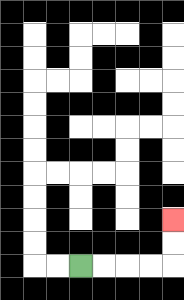{'start': '[3, 11]', 'end': '[7, 9]', 'path_directions': 'R,R,R,R,U,U', 'path_coordinates': '[[3, 11], [4, 11], [5, 11], [6, 11], [7, 11], [7, 10], [7, 9]]'}